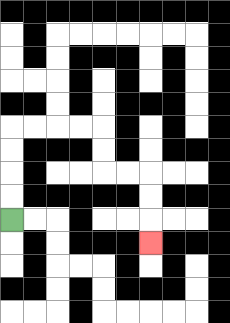{'start': '[0, 9]', 'end': '[6, 10]', 'path_directions': 'U,U,U,U,R,R,R,R,D,D,R,R,D,D,D', 'path_coordinates': '[[0, 9], [0, 8], [0, 7], [0, 6], [0, 5], [1, 5], [2, 5], [3, 5], [4, 5], [4, 6], [4, 7], [5, 7], [6, 7], [6, 8], [6, 9], [6, 10]]'}